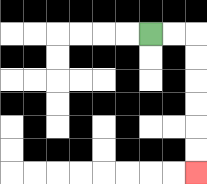{'start': '[6, 1]', 'end': '[8, 7]', 'path_directions': 'R,R,D,D,D,D,D,D', 'path_coordinates': '[[6, 1], [7, 1], [8, 1], [8, 2], [8, 3], [8, 4], [8, 5], [8, 6], [8, 7]]'}